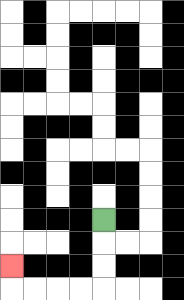{'start': '[4, 9]', 'end': '[0, 11]', 'path_directions': 'D,D,D,L,L,L,L,U', 'path_coordinates': '[[4, 9], [4, 10], [4, 11], [4, 12], [3, 12], [2, 12], [1, 12], [0, 12], [0, 11]]'}